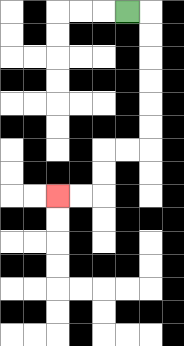{'start': '[5, 0]', 'end': '[2, 8]', 'path_directions': 'R,D,D,D,D,D,D,L,L,D,D,L,L', 'path_coordinates': '[[5, 0], [6, 0], [6, 1], [6, 2], [6, 3], [6, 4], [6, 5], [6, 6], [5, 6], [4, 6], [4, 7], [4, 8], [3, 8], [2, 8]]'}